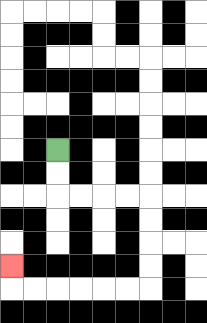{'start': '[2, 6]', 'end': '[0, 11]', 'path_directions': 'D,D,R,R,R,R,D,D,D,D,L,L,L,L,L,L,U', 'path_coordinates': '[[2, 6], [2, 7], [2, 8], [3, 8], [4, 8], [5, 8], [6, 8], [6, 9], [6, 10], [6, 11], [6, 12], [5, 12], [4, 12], [3, 12], [2, 12], [1, 12], [0, 12], [0, 11]]'}